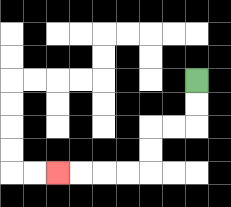{'start': '[8, 3]', 'end': '[2, 7]', 'path_directions': 'D,D,L,L,D,D,L,L,L,L', 'path_coordinates': '[[8, 3], [8, 4], [8, 5], [7, 5], [6, 5], [6, 6], [6, 7], [5, 7], [4, 7], [3, 7], [2, 7]]'}